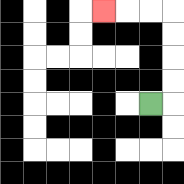{'start': '[6, 4]', 'end': '[4, 0]', 'path_directions': 'R,U,U,U,U,L,L,L', 'path_coordinates': '[[6, 4], [7, 4], [7, 3], [7, 2], [7, 1], [7, 0], [6, 0], [5, 0], [4, 0]]'}